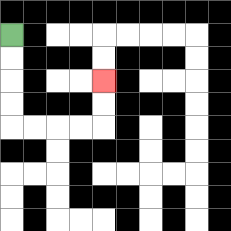{'start': '[0, 1]', 'end': '[4, 3]', 'path_directions': 'D,D,D,D,R,R,R,R,U,U', 'path_coordinates': '[[0, 1], [0, 2], [0, 3], [0, 4], [0, 5], [1, 5], [2, 5], [3, 5], [4, 5], [4, 4], [4, 3]]'}